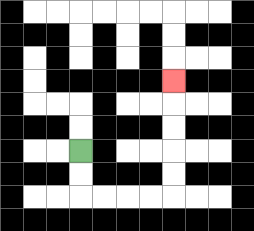{'start': '[3, 6]', 'end': '[7, 3]', 'path_directions': 'D,D,R,R,R,R,U,U,U,U,U', 'path_coordinates': '[[3, 6], [3, 7], [3, 8], [4, 8], [5, 8], [6, 8], [7, 8], [7, 7], [7, 6], [7, 5], [7, 4], [7, 3]]'}